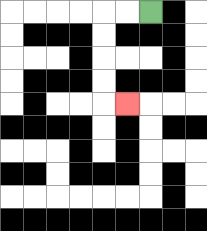{'start': '[6, 0]', 'end': '[5, 4]', 'path_directions': 'L,L,D,D,D,D,R', 'path_coordinates': '[[6, 0], [5, 0], [4, 0], [4, 1], [4, 2], [4, 3], [4, 4], [5, 4]]'}